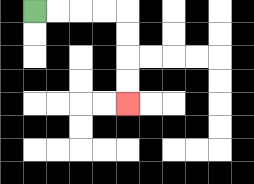{'start': '[1, 0]', 'end': '[5, 4]', 'path_directions': 'R,R,R,R,D,D,D,D', 'path_coordinates': '[[1, 0], [2, 0], [3, 0], [4, 0], [5, 0], [5, 1], [5, 2], [5, 3], [5, 4]]'}